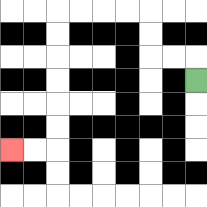{'start': '[8, 3]', 'end': '[0, 6]', 'path_directions': 'U,L,L,U,U,L,L,L,L,D,D,D,D,D,D,L,L', 'path_coordinates': '[[8, 3], [8, 2], [7, 2], [6, 2], [6, 1], [6, 0], [5, 0], [4, 0], [3, 0], [2, 0], [2, 1], [2, 2], [2, 3], [2, 4], [2, 5], [2, 6], [1, 6], [0, 6]]'}